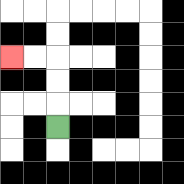{'start': '[2, 5]', 'end': '[0, 2]', 'path_directions': 'U,U,U,L,L', 'path_coordinates': '[[2, 5], [2, 4], [2, 3], [2, 2], [1, 2], [0, 2]]'}